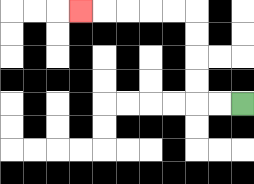{'start': '[10, 4]', 'end': '[3, 0]', 'path_directions': 'L,L,U,U,U,U,L,L,L,L,L', 'path_coordinates': '[[10, 4], [9, 4], [8, 4], [8, 3], [8, 2], [8, 1], [8, 0], [7, 0], [6, 0], [5, 0], [4, 0], [3, 0]]'}